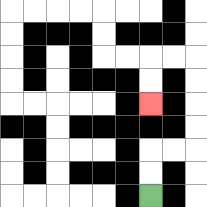{'start': '[6, 8]', 'end': '[6, 4]', 'path_directions': 'U,U,R,R,U,U,U,U,L,L,D,D', 'path_coordinates': '[[6, 8], [6, 7], [6, 6], [7, 6], [8, 6], [8, 5], [8, 4], [8, 3], [8, 2], [7, 2], [6, 2], [6, 3], [6, 4]]'}